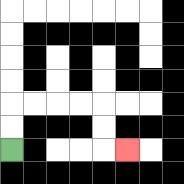{'start': '[0, 6]', 'end': '[5, 6]', 'path_directions': 'U,U,R,R,R,R,D,D,R', 'path_coordinates': '[[0, 6], [0, 5], [0, 4], [1, 4], [2, 4], [3, 4], [4, 4], [4, 5], [4, 6], [5, 6]]'}